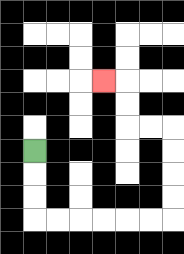{'start': '[1, 6]', 'end': '[4, 3]', 'path_directions': 'D,D,D,R,R,R,R,R,R,U,U,U,U,L,L,U,U,L', 'path_coordinates': '[[1, 6], [1, 7], [1, 8], [1, 9], [2, 9], [3, 9], [4, 9], [5, 9], [6, 9], [7, 9], [7, 8], [7, 7], [7, 6], [7, 5], [6, 5], [5, 5], [5, 4], [5, 3], [4, 3]]'}